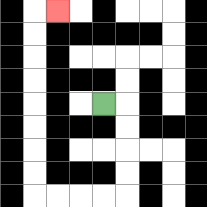{'start': '[4, 4]', 'end': '[2, 0]', 'path_directions': 'R,D,D,D,D,L,L,L,L,U,U,U,U,U,U,U,U,R', 'path_coordinates': '[[4, 4], [5, 4], [5, 5], [5, 6], [5, 7], [5, 8], [4, 8], [3, 8], [2, 8], [1, 8], [1, 7], [1, 6], [1, 5], [1, 4], [1, 3], [1, 2], [1, 1], [1, 0], [2, 0]]'}